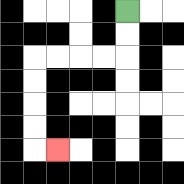{'start': '[5, 0]', 'end': '[2, 6]', 'path_directions': 'D,D,L,L,L,L,D,D,D,D,R', 'path_coordinates': '[[5, 0], [5, 1], [5, 2], [4, 2], [3, 2], [2, 2], [1, 2], [1, 3], [1, 4], [1, 5], [1, 6], [2, 6]]'}